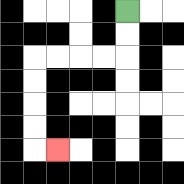{'start': '[5, 0]', 'end': '[2, 6]', 'path_directions': 'D,D,L,L,L,L,D,D,D,D,R', 'path_coordinates': '[[5, 0], [5, 1], [5, 2], [4, 2], [3, 2], [2, 2], [1, 2], [1, 3], [1, 4], [1, 5], [1, 6], [2, 6]]'}